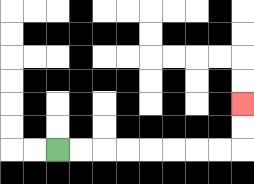{'start': '[2, 6]', 'end': '[10, 4]', 'path_directions': 'R,R,R,R,R,R,R,R,U,U', 'path_coordinates': '[[2, 6], [3, 6], [4, 6], [5, 6], [6, 6], [7, 6], [8, 6], [9, 6], [10, 6], [10, 5], [10, 4]]'}